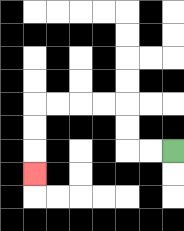{'start': '[7, 6]', 'end': '[1, 7]', 'path_directions': 'L,L,U,U,L,L,L,L,D,D,D', 'path_coordinates': '[[7, 6], [6, 6], [5, 6], [5, 5], [5, 4], [4, 4], [3, 4], [2, 4], [1, 4], [1, 5], [1, 6], [1, 7]]'}